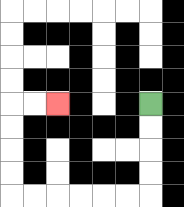{'start': '[6, 4]', 'end': '[2, 4]', 'path_directions': 'D,D,D,D,L,L,L,L,L,L,U,U,U,U,R,R', 'path_coordinates': '[[6, 4], [6, 5], [6, 6], [6, 7], [6, 8], [5, 8], [4, 8], [3, 8], [2, 8], [1, 8], [0, 8], [0, 7], [0, 6], [0, 5], [0, 4], [1, 4], [2, 4]]'}